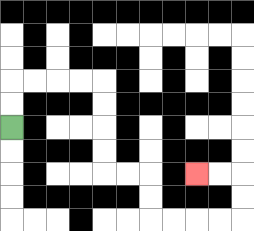{'start': '[0, 5]', 'end': '[8, 7]', 'path_directions': 'U,U,R,R,R,R,D,D,D,D,R,R,D,D,R,R,R,R,U,U,L,L', 'path_coordinates': '[[0, 5], [0, 4], [0, 3], [1, 3], [2, 3], [3, 3], [4, 3], [4, 4], [4, 5], [4, 6], [4, 7], [5, 7], [6, 7], [6, 8], [6, 9], [7, 9], [8, 9], [9, 9], [10, 9], [10, 8], [10, 7], [9, 7], [8, 7]]'}